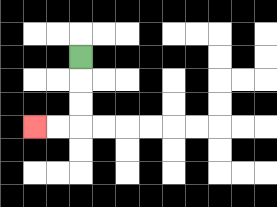{'start': '[3, 2]', 'end': '[1, 5]', 'path_directions': 'D,D,D,L,L', 'path_coordinates': '[[3, 2], [3, 3], [3, 4], [3, 5], [2, 5], [1, 5]]'}